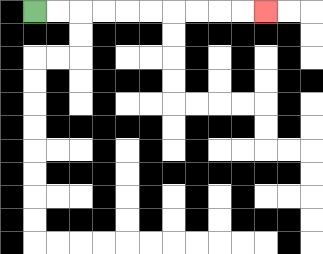{'start': '[1, 0]', 'end': '[11, 0]', 'path_directions': 'R,R,R,R,R,R,R,R,R,R', 'path_coordinates': '[[1, 0], [2, 0], [3, 0], [4, 0], [5, 0], [6, 0], [7, 0], [8, 0], [9, 0], [10, 0], [11, 0]]'}